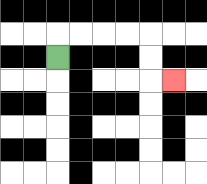{'start': '[2, 2]', 'end': '[7, 3]', 'path_directions': 'U,R,R,R,R,D,D,R', 'path_coordinates': '[[2, 2], [2, 1], [3, 1], [4, 1], [5, 1], [6, 1], [6, 2], [6, 3], [7, 3]]'}